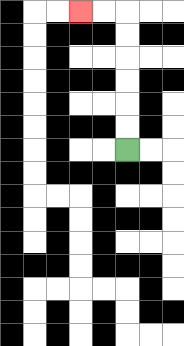{'start': '[5, 6]', 'end': '[3, 0]', 'path_directions': 'U,U,U,U,U,U,L,L', 'path_coordinates': '[[5, 6], [5, 5], [5, 4], [5, 3], [5, 2], [5, 1], [5, 0], [4, 0], [3, 0]]'}